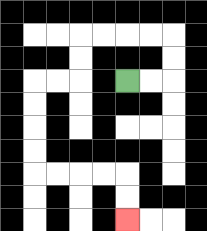{'start': '[5, 3]', 'end': '[5, 9]', 'path_directions': 'R,R,U,U,L,L,L,L,D,D,L,L,D,D,D,D,R,R,R,R,D,D', 'path_coordinates': '[[5, 3], [6, 3], [7, 3], [7, 2], [7, 1], [6, 1], [5, 1], [4, 1], [3, 1], [3, 2], [3, 3], [2, 3], [1, 3], [1, 4], [1, 5], [1, 6], [1, 7], [2, 7], [3, 7], [4, 7], [5, 7], [5, 8], [5, 9]]'}